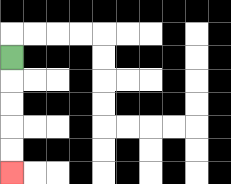{'start': '[0, 2]', 'end': '[0, 7]', 'path_directions': 'D,D,D,D,D', 'path_coordinates': '[[0, 2], [0, 3], [0, 4], [0, 5], [0, 6], [0, 7]]'}